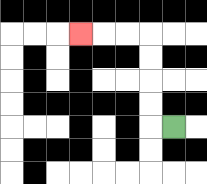{'start': '[7, 5]', 'end': '[3, 1]', 'path_directions': 'L,U,U,U,U,L,L,L', 'path_coordinates': '[[7, 5], [6, 5], [6, 4], [6, 3], [6, 2], [6, 1], [5, 1], [4, 1], [3, 1]]'}